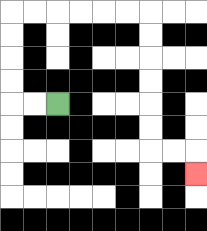{'start': '[2, 4]', 'end': '[8, 7]', 'path_directions': 'L,L,U,U,U,U,R,R,R,R,R,R,D,D,D,D,D,D,R,R,D', 'path_coordinates': '[[2, 4], [1, 4], [0, 4], [0, 3], [0, 2], [0, 1], [0, 0], [1, 0], [2, 0], [3, 0], [4, 0], [5, 0], [6, 0], [6, 1], [6, 2], [6, 3], [6, 4], [6, 5], [6, 6], [7, 6], [8, 6], [8, 7]]'}